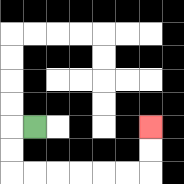{'start': '[1, 5]', 'end': '[6, 5]', 'path_directions': 'L,D,D,R,R,R,R,R,R,U,U', 'path_coordinates': '[[1, 5], [0, 5], [0, 6], [0, 7], [1, 7], [2, 7], [3, 7], [4, 7], [5, 7], [6, 7], [6, 6], [6, 5]]'}